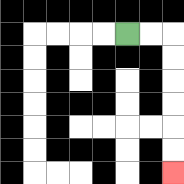{'start': '[5, 1]', 'end': '[7, 7]', 'path_directions': 'R,R,D,D,D,D,D,D', 'path_coordinates': '[[5, 1], [6, 1], [7, 1], [7, 2], [7, 3], [7, 4], [7, 5], [7, 6], [7, 7]]'}